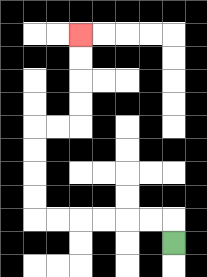{'start': '[7, 10]', 'end': '[3, 1]', 'path_directions': 'U,L,L,L,L,L,L,U,U,U,U,R,R,U,U,U,U', 'path_coordinates': '[[7, 10], [7, 9], [6, 9], [5, 9], [4, 9], [3, 9], [2, 9], [1, 9], [1, 8], [1, 7], [1, 6], [1, 5], [2, 5], [3, 5], [3, 4], [3, 3], [3, 2], [3, 1]]'}